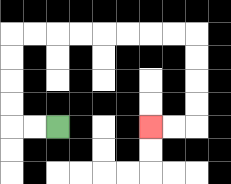{'start': '[2, 5]', 'end': '[6, 5]', 'path_directions': 'L,L,U,U,U,U,R,R,R,R,R,R,R,R,D,D,D,D,L,L', 'path_coordinates': '[[2, 5], [1, 5], [0, 5], [0, 4], [0, 3], [0, 2], [0, 1], [1, 1], [2, 1], [3, 1], [4, 1], [5, 1], [6, 1], [7, 1], [8, 1], [8, 2], [8, 3], [8, 4], [8, 5], [7, 5], [6, 5]]'}